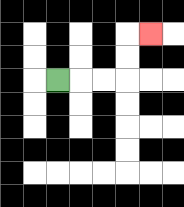{'start': '[2, 3]', 'end': '[6, 1]', 'path_directions': 'R,R,R,U,U,R', 'path_coordinates': '[[2, 3], [3, 3], [4, 3], [5, 3], [5, 2], [5, 1], [6, 1]]'}